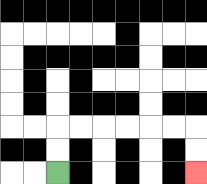{'start': '[2, 7]', 'end': '[8, 7]', 'path_directions': 'U,U,R,R,R,R,R,R,D,D', 'path_coordinates': '[[2, 7], [2, 6], [2, 5], [3, 5], [4, 5], [5, 5], [6, 5], [7, 5], [8, 5], [8, 6], [8, 7]]'}